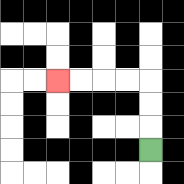{'start': '[6, 6]', 'end': '[2, 3]', 'path_directions': 'U,U,U,L,L,L,L', 'path_coordinates': '[[6, 6], [6, 5], [6, 4], [6, 3], [5, 3], [4, 3], [3, 3], [2, 3]]'}